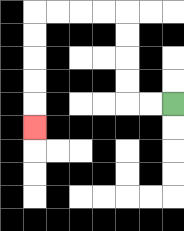{'start': '[7, 4]', 'end': '[1, 5]', 'path_directions': 'L,L,U,U,U,U,L,L,L,L,D,D,D,D,D', 'path_coordinates': '[[7, 4], [6, 4], [5, 4], [5, 3], [5, 2], [5, 1], [5, 0], [4, 0], [3, 0], [2, 0], [1, 0], [1, 1], [1, 2], [1, 3], [1, 4], [1, 5]]'}